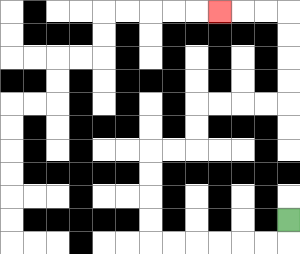{'start': '[12, 9]', 'end': '[9, 0]', 'path_directions': 'D,L,L,L,L,L,L,U,U,U,U,R,R,U,U,R,R,R,R,U,U,U,U,L,L,L', 'path_coordinates': '[[12, 9], [12, 10], [11, 10], [10, 10], [9, 10], [8, 10], [7, 10], [6, 10], [6, 9], [6, 8], [6, 7], [6, 6], [7, 6], [8, 6], [8, 5], [8, 4], [9, 4], [10, 4], [11, 4], [12, 4], [12, 3], [12, 2], [12, 1], [12, 0], [11, 0], [10, 0], [9, 0]]'}